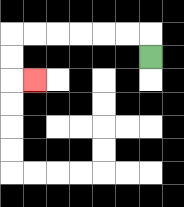{'start': '[6, 2]', 'end': '[1, 3]', 'path_directions': 'U,L,L,L,L,L,L,D,D,R', 'path_coordinates': '[[6, 2], [6, 1], [5, 1], [4, 1], [3, 1], [2, 1], [1, 1], [0, 1], [0, 2], [0, 3], [1, 3]]'}